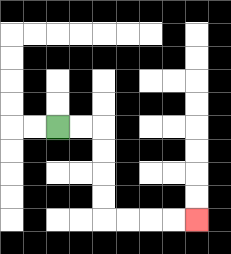{'start': '[2, 5]', 'end': '[8, 9]', 'path_directions': 'R,R,D,D,D,D,R,R,R,R', 'path_coordinates': '[[2, 5], [3, 5], [4, 5], [4, 6], [4, 7], [4, 8], [4, 9], [5, 9], [6, 9], [7, 9], [8, 9]]'}